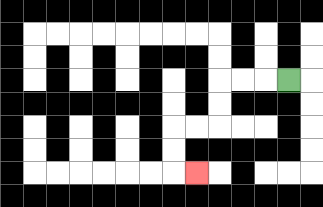{'start': '[12, 3]', 'end': '[8, 7]', 'path_directions': 'L,L,L,D,D,L,L,D,D,R', 'path_coordinates': '[[12, 3], [11, 3], [10, 3], [9, 3], [9, 4], [9, 5], [8, 5], [7, 5], [7, 6], [7, 7], [8, 7]]'}